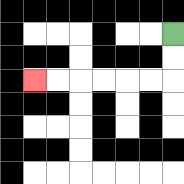{'start': '[7, 1]', 'end': '[1, 3]', 'path_directions': 'D,D,L,L,L,L,L,L', 'path_coordinates': '[[7, 1], [7, 2], [7, 3], [6, 3], [5, 3], [4, 3], [3, 3], [2, 3], [1, 3]]'}